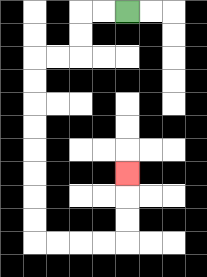{'start': '[5, 0]', 'end': '[5, 7]', 'path_directions': 'L,L,D,D,L,L,D,D,D,D,D,D,D,D,R,R,R,R,U,U,U', 'path_coordinates': '[[5, 0], [4, 0], [3, 0], [3, 1], [3, 2], [2, 2], [1, 2], [1, 3], [1, 4], [1, 5], [1, 6], [1, 7], [1, 8], [1, 9], [1, 10], [2, 10], [3, 10], [4, 10], [5, 10], [5, 9], [5, 8], [5, 7]]'}